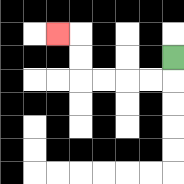{'start': '[7, 2]', 'end': '[2, 1]', 'path_directions': 'D,L,L,L,L,U,U,L', 'path_coordinates': '[[7, 2], [7, 3], [6, 3], [5, 3], [4, 3], [3, 3], [3, 2], [3, 1], [2, 1]]'}